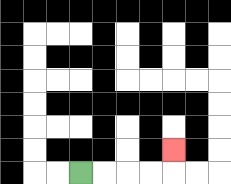{'start': '[3, 7]', 'end': '[7, 6]', 'path_directions': 'R,R,R,R,U', 'path_coordinates': '[[3, 7], [4, 7], [5, 7], [6, 7], [7, 7], [7, 6]]'}